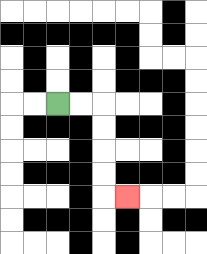{'start': '[2, 4]', 'end': '[5, 8]', 'path_directions': 'R,R,D,D,D,D,R', 'path_coordinates': '[[2, 4], [3, 4], [4, 4], [4, 5], [4, 6], [4, 7], [4, 8], [5, 8]]'}